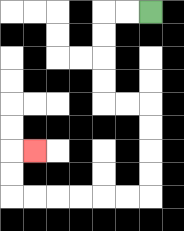{'start': '[6, 0]', 'end': '[1, 6]', 'path_directions': 'L,L,D,D,D,D,R,R,D,D,D,D,L,L,L,L,L,L,U,U,R', 'path_coordinates': '[[6, 0], [5, 0], [4, 0], [4, 1], [4, 2], [4, 3], [4, 4], [5, 4], [6, 4], [6, 5], [6, 6], [6, 7], [6, 8], [5, 8], [4, 8], [3, 8], [2, 8], [1, 8], [0, 8], [0, 7], [0, 6], [1, 6]]'}